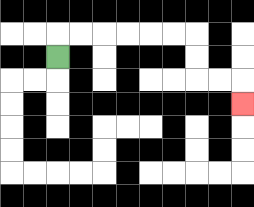{'start': '[2, 2]', 'end': '[10, 4]', 'path_directions': 'U,R,R,R,R,R,R,D,D,R,R,D', 'path_coordinates': '[[2, 2], [2, 1], [3, 1], [4, 1], [5, 1], [6, 1], [7, 1], [8, 1], [8, 2], [8, 3], [9, 3], [10, 3], [10, 4]]'}